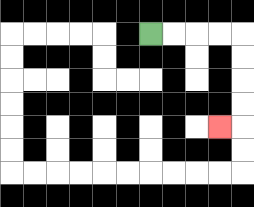{'start': '[6, 1]', 'end': '[9, 5]', 'path_directions': 'R,R,R,R,D,D,D,D,L', 'path_coordinates': '[[6, 1], [7, 1], [8, 1], [9, 1], [10, 1], [10, 2], [10, 3], [10, 4], [10, 5], [9, 5]]'}